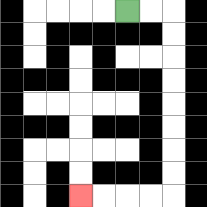{'start': '[5, 0]', 'end': '[3, 8]', 'path_directions': 'R,R,D,D,D,D,D,D,D,D,L,L,L,L', 'path_coordinates': '[[5, 0], [6, 0], [7, 0], [7, 1], [7, 2], [7, 3], [7, 4], [7, 5], [7, 6], [7, 7], [7, 8], [6, 8], [5, 8], [4, 8], [3, 8]]'}